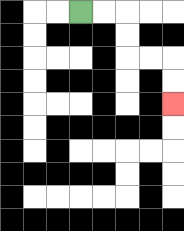{'start': '[3, 0]', 'end': '[7, 4]', 'path_directions': 'R,R,D,D,R,R,D,D', 'path_coordinates': '[[3, 0], [4, 0], [5, 0], [5, 1], [5, 2], [6, 2], [7, 2], [7, 3], [7, 4]]'}